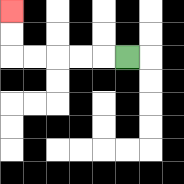{'start': '[5, 2]', 'end': '[0, 0]', 'path_directions': 'L,L,L,L,L,U,U', 'path_coordinates': '[[5, 2], [4, 2], [3, 2], [2, 2], [1, 2], [0, 2], [0, 1], [0, 0]]'}